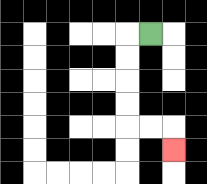{'start': '[6, 1]', 'end': '[7, 6]', 'path_directions': 'L,D,D,D,D,R,R,D', 'path_coordinates': '[[6, 1], [5, 1], [5, 2], [5, 3], [5, 4], [5, 5], [6, 5], [7, 5], [7, 6]]'}